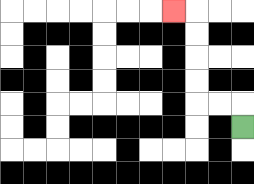{'start': '[10, 5]', 'end': '[7, 0]', 'path_directions': 'U,L,L,U,U,U,U,L', 'path_coordinates': '[[10, 5], [10, 4], [9, 4], [8, 4], [8, 3], [8, 2], [8, 1], [8, 0], [7, 0]]'}